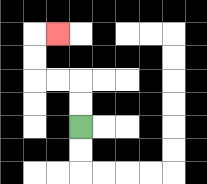{'start': '[3, 5]', 'end': '[2, 1]', 'path_directions': 'U,U,L,L,U,U,R', 'path_coordinates': '[[3, 5], [3, 4], [3, 3], [2, 3], [1, 3], [1, 2], [1, 1], [2, 1]]'}